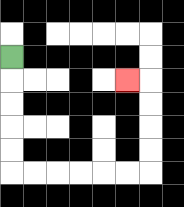{'start': '[0, 2]', 'end': '[5, 3]', 'path_directions': 'D,D,D,D,D,R,R,R,R,R,R,U,U,U,U,L', 'path_coordinates': '[[0, 2], [0, 3], [0, 4], [0, 5], [0, 6], [0, 7], [1, 7], [2, 7], [3, 7], [4, 7], [5, 7], [6, 7], [6, 6], [6, 5], [6, 4], [6, 3], [5, 3]]'}